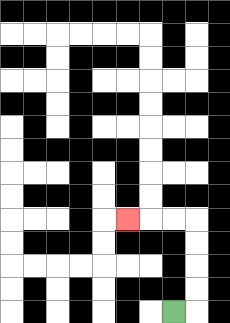{'start': '[7, 13]', 'end': '[5, 9]', 'path_directions': 'R,U,U,U,U,L,L,L', 'path_coordinates': '[[7, 13], [8, 13], [8, 12], [8, 11], [8, 10], [8, 9], [7, 9], [6, 9], [5, 9]]'}